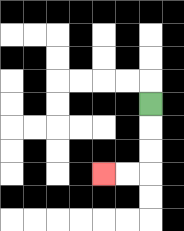{'start': '[6, 4]', 'end': '[4, 7]', 'path_directions': 'D,D,D,L,L', 'path_coordinates': '[[6, 4], [6, 5], [6, 6], [6, 7], [5, 7], [4, 7]]'}